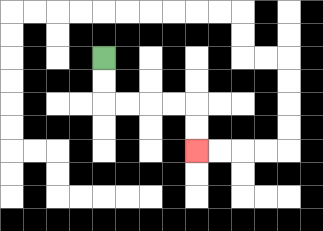{'start': '[4, 2]', 'end': '[8, 6]', 'path_directions': 'D,D,R,R,R,R,D,D', 'path_coordinates': '[[4, 2], [4, 3], [4, 4], [5, 4], [6, 4], [7, 4], [8, 4], [8, 5], [8, 6]]'}